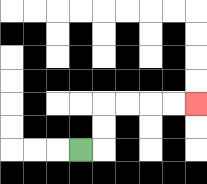{'start': '[3, 6]', 'end': '[8, 4]', 'path_directions': 'R,U,U,R,R,R,R', 'path_coordinates': '[[3, 6], [4, 6], [4, 5], [4, 4], [5, 4], [6, 4], [7, 4], [8, 4]]'}